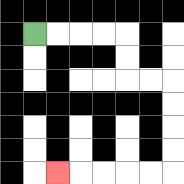{'start': '[1, 1]', 'end': '[2, 7]', 'path_directions': 'R,R,R,R,D,D,R,R,D,D,D,D,L,L,L,L,L', 'path_coordinates': '[[1, 1], [2, 1], [3, 1], [4, 1], [5, 1], [5, 2], [5, 3], [6, 3], [7, 3], [7, 4], [7, 5], [7, 6], [7, 7], [6, 7], [5, 7], [4, 7], [3, 7], [2, 7]]'}